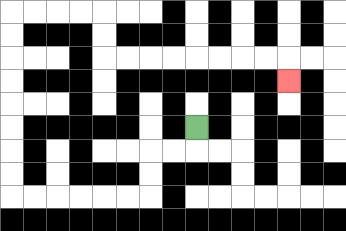{'start': '[8, 5]', 'end': '[12, 3]', 'path_directions': 'D,L,L,D,D,L,L,L,L,L,L,U,U,U,U,U,U,U,U,R,R,R,R,D,D,R,R,R,R,R,R,R,R,D', 'path_coordinates': '[[8, 5], [8, 6], [7, 6], [6, 6], [6, 7], [6, 8], [5, 8], [4, 8], [3, 8], [2, 8], [1, 8], [0, 8], [0, 7], [0, 6], [0, 5], [0, 4], [0, 3], [0, 2], [0, 1], [0, 0], [1, 0], [2, 0], [3, 0], [4, 0], [4, 1], [4, 2], [5, 2], [6, 2], [7, 2], [8, 2], [9, 2], [10, 2], [11, 2], [12, 2], [12, 3]]'}